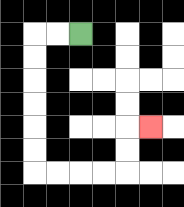{'start': '[3, 1]', 'end': '[6, 5]', 'path_directions': 'L,L,D,D,D,D,D,D,R,R,R,R,U,U,R', 'path_coordinates': '[[3, 1], [2, 1], [1, 1], [1, 2], [1, 3], [1, 4], [1, 5], [1, 6], [1, 7], [2, 7], [3, 7], [4, 7], [5, 7], [5, 6], [5, 5], [6, 5]]'}